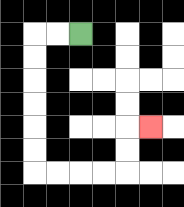{'start': '[3, 1]', 'end': '[6, 5]', 'path_directions': 'L,L,D,D,D,D,D,D,R,R,R,R,U,U,R', 'path_coordinates': '[[3, 1], [2, 1], [1, 1], [1, 2], [1, 3], [1, 4], [1, 5], [1, 6], [1, 7], [2, 7], [3, 7], [4, 7], [5, 7], [5, 6], [5, 5], [6, 5]]'}